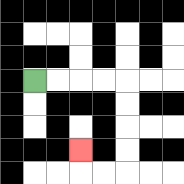{'start': '[1, 3]', 'end': '[3, 6]', 'path_directions': 'R,R,R,R,D,D,D,D,L,L,U', 'path_coordinates': '[[1, 3], [2, 3], [3, 3], [4, 3], [5, 3], [5, 4], [5, 5], [5, 6], [5, 7], [4, 7], [3, 7], [3, 6]]'}